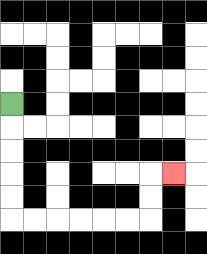{'start': '[0, 4]', 'end': '[7, 7]', 'path_directions': 'D,D,D,D,D,R,R,R,R,R,R,U,U,R', 'path_coordinates': '[[0, 4], [0, 5], [0, 6], [0, 7], [0, 8], [0, 9], [1, 9], [2, 9], [3, 9], [4, 9], [5, 9], [6, 9], [6, 8], [6, 7], [7, 7]]'}